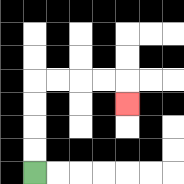{'start': '[1, 7]', 'end': '[5, 4]', 'path_directions': 'U,U,U,U,R,R,R,R,D', 'path_coordinates': '[[1, 7], [1, 6], [1, 5], [1, 4], [1, 3], [2, 3], [3, 3], [4, 3], [5, 3], [5, 4]]'}